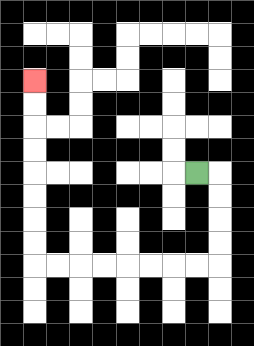{'start': '[8, 7]', 'end': '[1, 3]', 'path_directions': 'R,D,D,D,D,L,L,L,L,L,L,L,L,U,U,U,U,U,U,U,U', 'path_coordinates': '[[8, 7], [9, 7], [9, 8], [9, 9], [9, 10], [9, 11], [8, 11], [7, 11], [6, 11], [5, 11], [4, 11], [3, 11], [2, 11], [1, 11], [1, 10], [1, 9], [1, 8], [1, 7], [1, 6], [1, 5], [1, 4], [1, 3]]'}